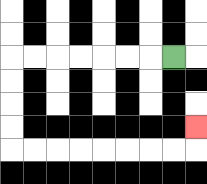{'start': '[7, 2]', 'end': '[8, 5]', 'path_directions': 'L,L,L,L,L,L,L,D,D,D,D,R,R,R,R,R,R,R,R,U', 'path_coordinates': '[[7, 2], [6, 2], [5, 2], [4, 2], [3, 2], [2, 2], [1, 2], [0, 2], [0, 3], [0, 4], [0, 5], [0, 6], [1, 6], [2, 6], [3, 6], [4, 6], [5, 6], [6, 6], [7, 6], [8, 6], [8, 5]]'}